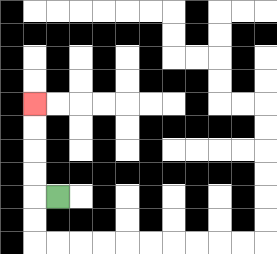{'start': '[2, 8]', 'end': '[1, 4]', 'path_directions': 'L,U,U,U,U', 'path_coordinates': '[[2, 8], [1, 8], [1, 7], [1, 6], [1, 5], [1, 4]]'}